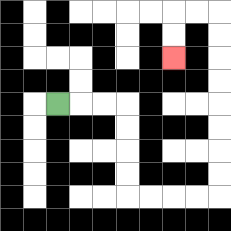{'start': '[2, 4]', 'end': '[7, 2]', 'path_directions': 'R,R,R,D,D,D,D,R,R,R,R,U,U,U,U,U,U,U,U,L,L,D,D', 'path_coordinates': '[[2, 4], [3, 4], [4, 4], [5, 4], [5, 5], [5, 6], [5, 7], [5, 8], [6, 8], [7, 8], [8, 8], [9, 8], [9, 7], [9, 6], [9, 5], [9, 4], [9, 3], [9, 2], [9, 1], [9, 0], [8, 0], [7, 0], [7, 1], [7, 2]]'}